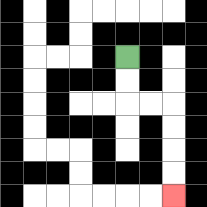{'start': '[5, 2]', 'end': '[7, 8]', 'path_directions': 'D,D,R,R,D,D,D,D', 'path_coordinates': '[[5, 2], [5, 3], [5, 4], [6, 4], [7, 4], [7, 5], [7, 6], [7, 7], [7, 8]]'}